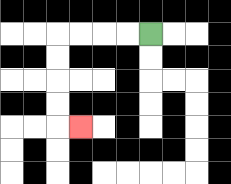{'start': '[6, 1]', 'end': '[3, 5]', 'path_directions': 'L,L,L,L,D,D,D,D,R', 'path_coordinates': '[[6, 1], [5, 1], [4, 1], [3, 1], [2, 1], [2, 2], [2, 3], [2, 4], [2, 5], [3, 5]]'}